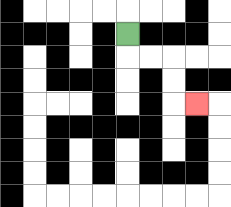{'start': '[5, 1]', 'end': '[8, 4]', 'path_directions': 'D,R,R,D,D,R', 'path_coordinates': '[[5, 1], [5, 2], [6, 2], [7, 2], [7, 3], [7, 4], [8, 4]]'}